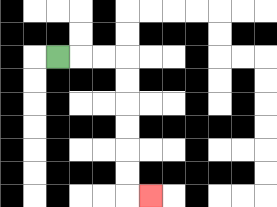{'start': '[2, 2]', 'end': '[6, 8]', 'path_directions': 'R,R,R,D,D,D,D,D,D,R', 'path_coordinates': '[[2, 2], [3, 2], [4, 2], [5, 2], [5, 3], [5, 4], [5, 5], [5, 6], [5, 7], [5, 8], [6, 8]]'}